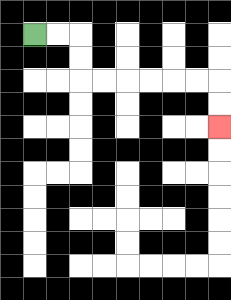{'start': '[1, 1]', 'end': '[9, 5]', 'path_directions': 'R,R,D,D,R,R,R,R,R,R,D,D', 'path_coordinates': '[[1, 1], [2, 1], [3, 1], [3, 2], [3, 3], [4, 3], [5, 3], [6, 3], [7, 3], [8, 3], [9, 3], [9, 4], [9, 5]]'}